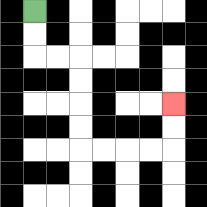{'start': '[1, 0]', 'end': '[7, 4]', 'path_directions': 'D,D,R,R,D,D,D,D,R,R,R,R,U,U', 'path_coordinates': '[[1, 0], [1, 1], [1, 2], [2, 2], [3, 2], [3, 3], [3, 4], [3, 5], [3, 6], [4, 6], [5, 6], [6, 6], [7, 6], [7, 5], [7, 4]]'}